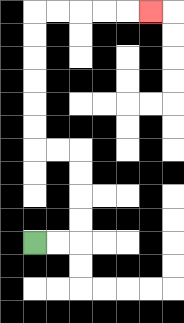{'start': '[1, 10]', 'end': '[6, 0]', 'path_directions': 'R,R,U,U,U,U,L,L,U,U,U,U,U,U,R,R,R,R,R', 'path_coordinates': '[[1, 10], [2, 10], [3, 10], [3, 9], [3, 8], [3, 7], [3, 6], [2, 6], [1, 6], [1, 5], [1, 4], [1, 3], [1, 2], [1, 1], [1, 0], [2, 0], [3, 0], [4, 0], [5, 0], [6, 0]]'}